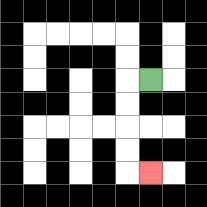{'start': '[6, 3]', 'end': '[6, 7]', 'path_directions': 'L,D,D,D,D,R', 'path_coordinates': '[[6, 3], [5, 3], [5, 4], [5, 5], [5, 6], [5, 7], [6, 7]]'}